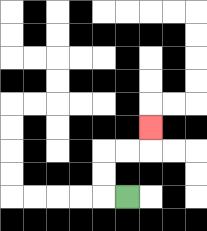{'start': '[5, 8]', 'end': '[6, 5]', 'path_directions': 'L,U,U,R,R,U', 'path_coordinates': '[[5, 8], [4, 8], [4, 7], [4, 6], [5, 6], [6, 6], [6, 5]]'}